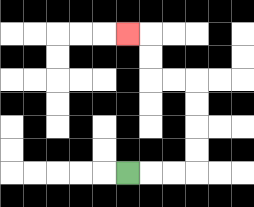{'start': '[5, 7]', 'end': '[5, 1]', 'path_directions': 'R,R,R,U,U,U,U,L,L,U,U,L', 'path_coordinates': '[[5, 7], [6, 7], [7, 7], [8, 7], [8, 6], [8, 5], [8, 4], [8, 3], [7, 3], [6, 3], [6, 2], [6, 1], [5, 1]]'}